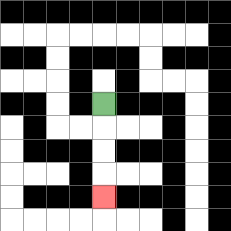{'start': '[4, 4]', 'end': '[4, 8]', 'path_directions': 'D,D,D,D', 'path_coordinates': '[[4, 4], [4, 5], [4, 6], [4, 7], [4, 8]]'}